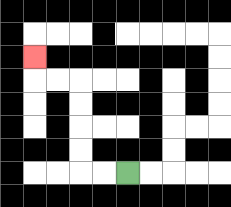{'start': '[5, 7]', 'end': '[1, 2]', 'path_directions': 'L,L,U,U,U,U,L,L,U', 'path_coordinates': '[[5, 7], [4, 7], [3, 7], [3, 6], [3, 5], [3, 4], [3, 3], [2, 3], [1, 3], [1, 2]]'}